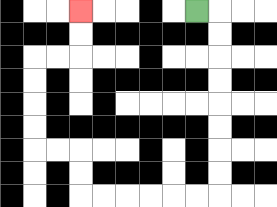{'start': '[8, 0]', 'end': '[3, 0]', 'path_directions': 'R,D,D,D,D,D,D,D,D,L,L,L,L,L,L,U,U,L,L,U,U,U,U,R,R,U,U', 'path_coordinates': '[[8, 0], [9, 0], [9, 1], [9, 2], [9, 3], [9, 4], [9, 5], [9, 6], [9, 7], [9, 8], [8, 8], [7, 8], [6, 8], [5, 8], [4, 8], [3, 8], [3, 7], [3, 6], [2, 6], [1, 6], [1, 5], [1, 4], [1, 3], [1, 2], [2, 2], [3, 2], [3, 1], [3, 0]]'}